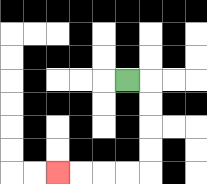{'start': '[5, 3]', 'end': '[2, 7]', 'path_directions': 'R,D,D,D,D,L,L,L,L', 'path_coordinates': '[[5, 3], [6, 3], [6, 4], [6, 5], [6, 6], [6, 7], [5, 7], [4, 7], [3, 7], [2, 7]]'}